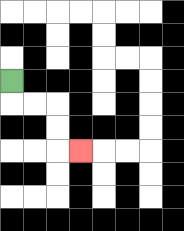{'start': '[0, 3]', 'end': '[3, 6]', 'path_directions': 'D,R,R,D,D,R', 'path_coordinates': '[[0, 3], [0, 4], [1, 4], [2, 4], [2, 5], [2, 6], [3, 6]]'}